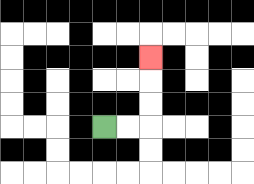{'start': '[4, 5]', 'end': '[6, 2]', 'path_directions': 'R,R,U,U,U', 'path_coordinates': '[[4, 5], [5, 5], [6, 5], [6, 4], [6, 3], [6, 2]]'}